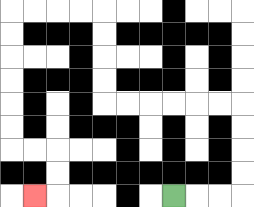{'start': '[7, 8]', 'end': '[1, 8]', 'path_directions': 'R,R,R,U,U,U,U,L,L,L,L,L,L,U,U,U,U,L,L,L,L,D,D,D,D,D,D,R,R,D,D,L', 'path_coordinates': '[[7, 8], [8, 8], [9, 8], [10, 8], [10, 7], [10, 6], [10, 5], [10, 4], [9, 4], [8, 4], [7, 4], [6, 4], [5, 4], [4, 4], [4, 3], [4, 2], [4, 1], [4, 0], [3, 0], [2, 0], [1, 0], [0, 0], [0, 1], [0, 2], [0, 3], [0, 4], [0, 5], [0, 6], [1, 6], [2, 6], [2, 7], [2, 8], [1, 8]]'}